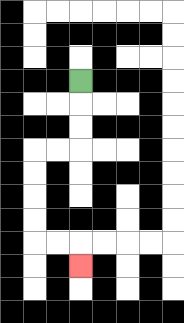{'start': '[3, 3]', 'end': '[3, 11]', 'path_directions': 'D,D,D,L,L,D,D,D,D,R,R,D', 'path_coordinates': '[[3, 3], [3, 4], [3, 5], [3, 6], [2, 6], [1, 6], [1, 7], [1, 8], [1, 9], [1, 10], [2, 10], [3, 10], [3, 11]]'}